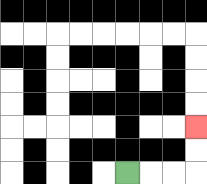{'start': '[5, 7]', 'end': '[8, 5]', 'path_directions': 'R,R,R,U,U', 'path_coordinates': '[[5, 7], [6, 7], [7, 7], [8, 7], [8, 6], [8, 5]]'}